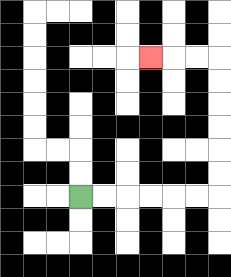{'start': '[3, 8]', 'end': '[6, 2]', 'path_directions': 'R,R,R,R,R,R,U,U,U,U,U,U,L,L,L', 'path_coordinates': '[[3, 8], [4, 8], [5, 8], [6, 8], [7, 8], [8, 8], [9, 8], [9, 7], [9, 6], [9, 5], [9, 4], [9, 3], [9, 2], [8, 2], [7, 2], [6, 2]]'}